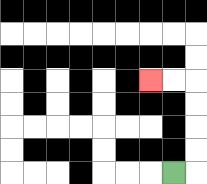{'start': '[7, 7]', 'end': '[6, 3]', 'path_directions': 'R,U,U,U,U,L,L', 'path_coordinates': '[[7, 7], [8, 7], [8, 6], [8, 5], [8, 4], [8, 3], [7, 3], [6, 3]]'}